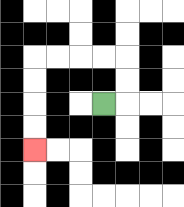{'start': '[4, 4]', 'end': '[1, 6]', 'path_directions': 'R,U,U,L,L,L,L,D,D,D,D', 'path_coordinates': '[[4, 4], [5, 4], [5, 3], [5, 2], [4, 2], [3, 2], [2, 2], [1, 2], [1, 3], [1, 4], [1, 5], [1, 6]]'}